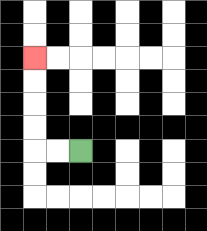{'start': '[3, 6]', 'end': '[1, 2]', 'path_directions': 'L,L,U,U,U,U', 'path_coordinates': '[[3, 6], [2, 6], [1, 6], [1, 5], [1, 4], [1, 3], [1, 2]]'}